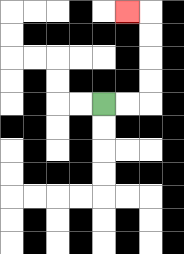{'start': '[4, 4]', 'end': '[5, 0]', 'path_directions': 'R,R,U,U,U,U,L', 'path_coordinates': '[[4, 4], [5, 4], [6, 4], [6, 3], [6, 2], [6, 1], [6, 0], [5, 0]]'}